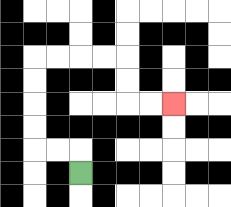{'start': '[3, 7]', 'end': '[7, 4]', 'path_directions': 'U,L,L,U,U,U,U,R,R,R,R,D,D,R,R', 'path_coordinates': '[[3, 7], [3, 6], [2, 6], [1, 6], [1, 5], [1, 4], [1, 3], [1, 2], [2, 2], [3, 2], [4, 2], [5, 2], [5, 3], [5, 4], [6, 4], [7, 4]]'}